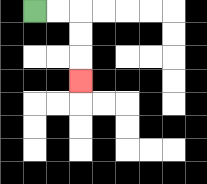{'start': '[1, 0]', 'end': '[3, 3]', 'path_directions': 'R,R,D,D,D', 'path_coordinates': '[[1, 0], [2, 0], [3, 0], [3, 1], [3, 2], [3, 3]]'}